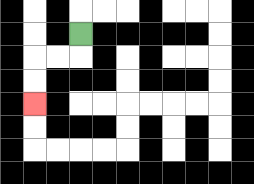{'start': '[3, 1]', 'end': '[1, 4]', 'path_directions': 'D,L,L,D,D', 'path_coordinates': '[[3, 1], [3, 2], [2, 2], [1, 2], [1, 3], [1, 4]]'}